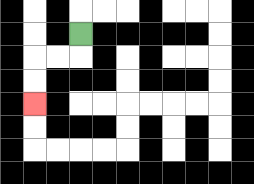{'start': '[3, 1]', 'end': '[1, 4]', 'path_directions': 'D,L,L,D,D', 'path_coordinates': '[[3, 1], [3, 2], [2, 2], [1, 2], [1, 3], [1, 4]]'}